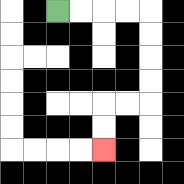{'start': '[2, 0]', 'end': '[4, 6]', 'path_directions': 'R,R,R,R,D,D,D,D,L,L,D,D', 'path_coordinates': '[[2, 0], [3, 0], [4, 0], [5, 0], [6, 0], [6, 1], [6, 2], [6, 3], [6, 4], [5, 4], [4, 4], [4, 5], [4, 6]]'}